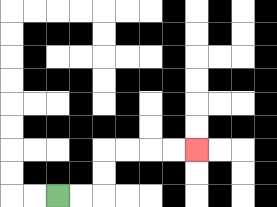{'start': '[2, 8]', 'end': '[8, 6]', 'path_directions': 'R,R,U,U,R,R,R,R', 'path_coordinates': '[[2, 8], [3, 8], [4, 8], [4, 7], [4, 6], [5, 6], [6, 6], [7, 6], [8, 6]]'}